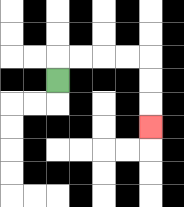{'start': '[2, 3]', 'end': '[6, 5]', 'path_directions': 'U,R,R,R,R,D,D,D', 'path_coordinates': '[[2, 3], [2, 2], [3, 2], [4, 2], [5, 2], [6, 2], [6, 3], [6, 4], [6, 5]]'}